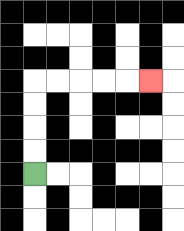{'start': '[1, 7]', 'end': '[6, 3]', 'path_directions': 'U,U,U,U,R,R,R,R,R', 'path_coordinates': '[[1, 7], [1, 6], [1, 5], [1, 4], [1, 3], [2, 3], [3, 3], [4, 3], [5, 3], [6, 3]]'}